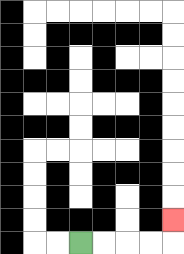{'start': '[3, 10]', 'end': '[7, 9]', 'path_directions': 'R,R,R,R,U', 'path_coordinates': '[[3, 10], [4, 10], [5, 10], [6, 10], [7, 10], [7, 9]]'}